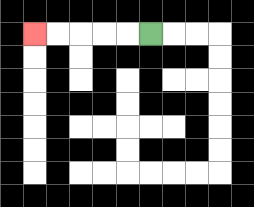{'start': '[6, 1]', 'end': '[1, 1]', 'path_directions': 'L,L,L,L,L', 'path_coordinates': '[[6, 1], [5, 1], [4, 1], [3, 1], [2, 1], [1, 1]]'}